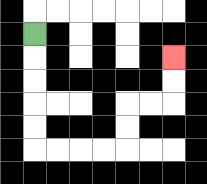{'start': '[1, 1]', 'end': '[7, 2]', 'path_directions': 'D,D,D,D,D,R,R,R,R,U,U,R,R,U,U', 'path_coordinates': '[[1, 1], [1, 2], [1, 3], [1, 4], [1, 5], [1, 6], [2, 6], [3, 6], [4, 6], [5, 6], [5, 5], [5, 4], [6, 4], [7, 4], [7, 3], [7, 2]]'}